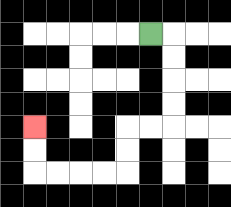{'start': '[6, 1]', 'end': '[1, 5]', 'path_directions': 'R,D,D,D,D,L,L,D,D,L,L,L,L,U,U', 'path_coordinates': '[[6, 1], [7, 1], [7, 2], [7, 3], [7, 4], [7, 5], [6, 5], [5, 5], [5, 6], [5, 7], [4, 7], [3, 7], [2, 7], [1, 7], [1, 6], [1, 5]]'}